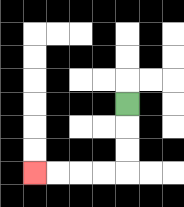{'start': '[5, 4]', 'end': '[1, 7]', 'path_directions': 'D,D,D,L,L,L,L', 'path_coordinates': '[[5, 4], [5, 5], [5, 6], [5, 7], [4, 7], [3, 7], [2, 7], [1, 7]]'}